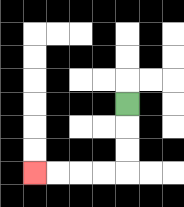{'start': '[5, 4]', 'end': '[1, 7]', 'path_directions': 'D,D,D,L,L,L,L', 'path_coordinates': '[[5, 4], [5, 5], [5, 6], [5, 7], [4, 7], [3, 7], [2, 7], [1, 7]]'}